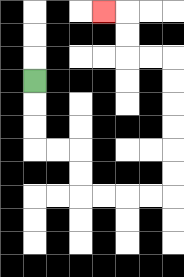{'start': '[1, 3]', 'end': '[4, 0]', 'path_directions': 'D,D,D,R,R,D,D,R,R,R,R,U,U,U,U,U,U,L,L,U,U,L', 'path_coordinates': '[[1, 3], [1, 4], [1, 5], [1, 6], [2, 6], [3, 6], [3, 7], [3, 8], [4, 8], [5, 8], [6, 8], [7, 8], [7, 7], [7, 6], [7, 5], [7, 4], [7, 3], [7, 2], [6, 2], [5, 2], [5, 1], [5, 0], [4, 0]]'}